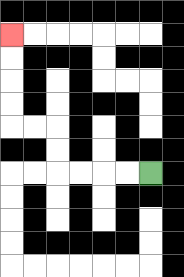{'start': '[6, 7]', 'end': '[0, 1]', 'path_directions': 'L,L,L,L,U,U,L,L,U,U,U,U', 'path_coordinates': '[[6, 7], [5, 7], [4, 7], [3, 7], [2, 7], [2, 6], [2, 5], [1, 5], [0, 5], [0, 4], [0, 3], [0, 2], [0, 1]]'}